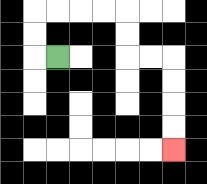{'start': '[2, 2]', 'end': '[7, 6]', 'path_directions': 'L,U,U,R,R,R,R,D,D,R,R,D,D,D,D', 'path_coordinates': '[[2, 2], [1, 2], [1, 1], [1, 0], [2, 0], [3, 0], [4, 0], [5, 0], [5, 1], [5, 2], [6, 2], [7, 2], [7, 3], [7, 4], [7, 5], [7, 6]]'}